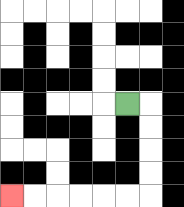{'start': '[5, 4]', 'end': '[0, 8]', 'path_directions': 'R,D,D,D,D,L,L,L,L,L,L', 'path_coordinates': '[[5, 4], [6, 4], [6, 5], [6, 6], [6, 7], [6, 8], [5, 8], [4, 8], [3, 8], [2, 8], [1, 8], [0, 8]]'}